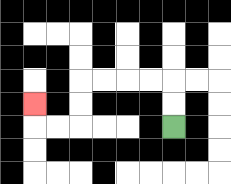{'start': '[7, 5]', 'end': '[1, 4]', 'path_directions': 'U,U,L,L,L,L,D,D,L,L,U', 'path_coordinates': '[[7, 5], [7, 4], [7, 3], [6, 3], [5, 3], [4, 3], [3, 3], [3, 4], [3, 5], [2, 5], [1, 5], [1, 4]]'}